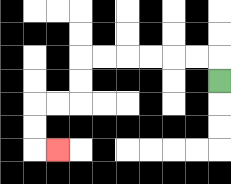{'start': '[9, 3]', 'end': '[2, 6]', 'path_directions': 'U,L,L,L,L,L,L,D,D,L,L,D,D,R', 'path_coordinates': '[[9, 3], [9, 2], [8, 2], [7, 2], [6, 2], [5, 2], [4, 2], [3, 2], [3, 3], [3, 4], [2, 4], [1, 4], [1, 5], [1, 6], [2, 6]]'}